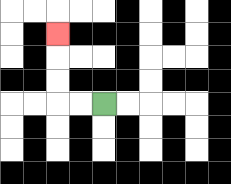{'start': '[4, 4]', 'end': '[2, 1]', 'path_directions': 'L,L,U,U,U', 'path_coordinates': '[[4, 4], [3, 4], [2, 4], [2, 3], [2, 2], [2, 1]]'}